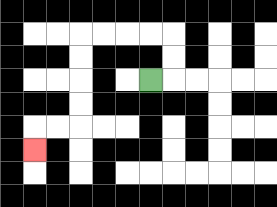{'start': '[6, 3]', 'end': '[1, 6]', 'path_directions': 'R,U,U,L,L,L,L,D,D,D,D,L,L,D', 'path_coordinates': '[[6, 3], [7, 3], [7, 2], [7, 1], [6, 1], [5, 1], [4, 1], [3, 1], [3, 2], [3, 3], [3, 4], [3, 5], [2, 5], [1, 5], [1, 6]]'}